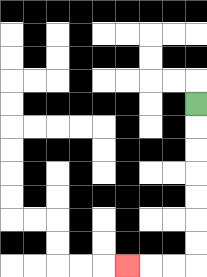{'start': '[8, 4]', 'end': '[5, 11]', 'path_directions': 'D,D,D,D,D,D,D,L,L,L', 'path_coordinates': '[[8, 4], [8, 5], [8, 6], [8, 7], [8, 8], [8, 9], [8, 10], [8, 11], [7, 11], [6, 11], [5, 11]]'}